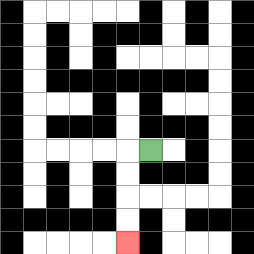{'start': '[6, 6]', 'end': '[5, 10]', 'path_directions': 'L,D,D,D,D', 'path_coordinates': '[[6, 6], [5, 6], [5, 7], [5, 8], [5, 9], [5, 10]]'}